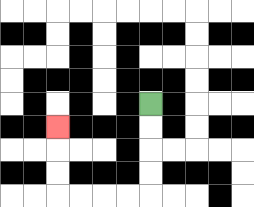{'start': '[6, 4]', 'end': '[2, 5]', 'path_directions': 'D,D,D,D,L,L,L,L,U,U,U', 'path_coordinates': '[[6, 4], [6, 5], [6, 6], [6, 7], [6, 8], [5, 8], [4, 8], [3, 8], [2, 8], [2, 7], [2, 6], [2, 5]]'}